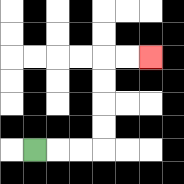{'start': '[1, 6]', 'end': '[6, 2]', 'path_directions': 'R,R,R,U,U,U,U,R,R', 'path_coordinates': '[[1, 6], [2, 6], [3, 6], [4, 6], [4, 5], [4, 4], [4, 3], [4, 2], [5, 2], [6, 2]]'}